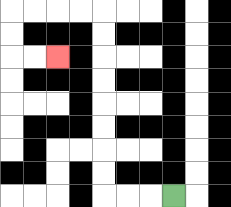{'start': '[7, 8]', 'end': '[2, 2]', 'path_directions': 'L,L,L,U,U,U,U,U,U,U,U,L,L,L,L,D,D,R,R', 'path_coordinates': '[[7, 8], [6, 8], [5, 8], [4, 8], [4, 7], [4, 6], [4, 5], [4, 4], [4, 3], [4, 2], [4, 1], [4, 0], [3, 0], [2, 0], [1, 0], [0, 0], [0, 1], [0, 2], [1, 2], [2, 2]]'}